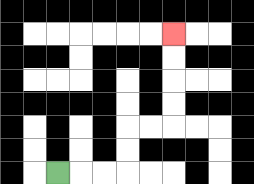{'start': '[2, 7]', 'end': '[7, 1]', 'path_directions': 'R,R,R,U,U,R,R,U,U,U,U', 'path_coordinates': '[[2, 7], [3, 7], [4, 7], [5, 7], [5, 6], [5, 5], [6, 5], [7, 5], [7, 4], [7, 3], [7, 2], [7, 1]]'}